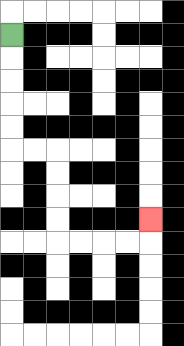{'start': '[0, 1]', 'end': '[6, 9]', 'path_directions': 'D,D,D,D,D,R,R,D,D,D,D,R,R,R,R,U', 'path_coordinates': '[[0, 1], [0, 2], [0, 3], [0, 4], [0, 5], [0, 6], [1, 6], [2, 6], [2, 7], [2, 8], [2, 9], [2, 10], [3, 10], [4, 10], [5, 10], [6, 10], [6, 9]]'}